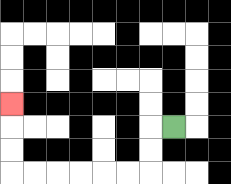{'start': '[7, 5]', 'end': '[0, 4]', 'path_directions': 'L,D,D,L,L,L,L,L,L,U,U,U', 'path_coordinates': '[[7, 5], [6, 5], [6, 6], [6, 7], [5, 7], [4, 7], [3, 7], [2, 7], [1, 7], [0, 7], [0, 6], [0, 5], [0, 4]]'}